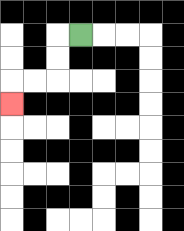{'start': '[3, 1]', 'end': '[0, 4]', 'path_directions': 'L,D,D,L,L,D', 'path_coordinates': '[[3, 1], [2, 1], [2, 2], [2, 3], [1, 3], [0, 3], [0, 4]]'}